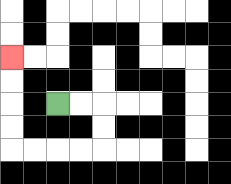{'start': '[2, 4]', 'end': '[0, 2]', 'path_directions': 'R,R,D,D,L,L,L,L,U,U,U,U', 'path_coordinates': '[[2, 4], [3, 4], [4, 4], [4, 5], [4, 6], [3, 6], [2, 6], [1, 6], [0, 6], [0, 5], [0, 4], [0, 3], [0, 2]]'}